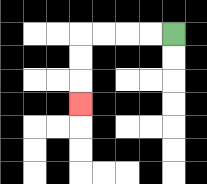{'start': '[7, 1]', 'end': '[3, 4]', 'path_directions': 'L,L,L,L,D,D,D', 'path_coordinates': '[[7, 1], [6, 1], [5, 1], [4, 1], [3, 1], [3, 2], [3, 3], [3, 4]]'}